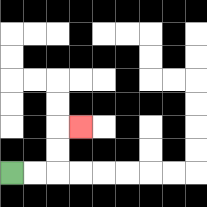{'start': '[0, 7]', 'end': '[3, 5]', 'path_directions': 'R,R,U,U,R', 'path_coordinates': '[[0, 7], [1, 7], [2, 7], [2, 6], [2, 5], [3, 5]]'}